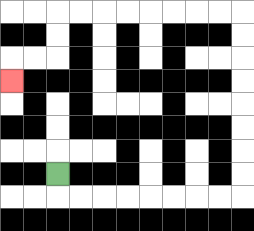{'start': '[2, 7]', 'end': '[0, 3]', 'path_directions': 'D,R,R,R,R,R,R,R,R,U,U,U,U,U,U,U,U,L,L,L,L,L,L,L,L,D,D,L,L,D', 'path_coordinates': '[[2, 7], [2, 8], [3, 8], [4, 8], [5, 8], [6, 8], [7, 8], [8, 8], [9, 8], [10, 8], [10, 7], [10, 6], [10, 5], [10, 4], [10, 3], [10, 2], [10, 1], [10, 0], [9, 0], [8, 0], [7, 0], [6, 0], [5, 0], [4, 0], [3, 0], [2, 0], [2, 1], [2, 2], [1, 2], [0, 2], [0, 3]]'}